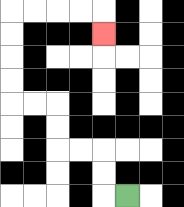{'start': '[5, 8]', 'end': '[4, 1]', 'path_directions': 'L,U,U,L,L,U,U,L,L,U,U,U,U,R,R,R,R,D', 'path_coordinates': '[[5, 8], [4, 8], [4, 7], [4, 6], [3, 6], [2, 6], [2, 5], [2, 4], [1, 4], [0, 4], [0, 3], [0, 2], [0, 1], [0, 0], [1, 0], [2, 0], [3, 0], [4, 0], [4, 1]]'}